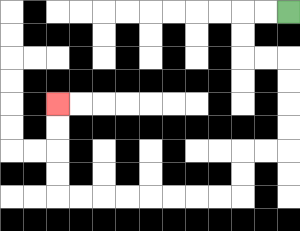{'start': '[12, 0]', 'end': '[2, 4]', 'path_directions': 'L,L,D,D,R,R,D,D,D,D,L,L,D,D,L,L,L,L,L,L,L,L,U,U,U,U', 'path_coordinates': '[[12, 0], [11, 0], [10, 0], [10, 1], [10, 2], [11, 2], [12, 2], [12, 3], [12, 4], [12, 5], [12, 6], [11, 6], [10, 6], [10, 7], [10, 8], [9, 8], [8, 8], [7, 8], [6, 8], [5, 8], [4, 8], [3, 8], [2, 8], [2, 7], [2, 6], [2, 5], [2, 4]]'}